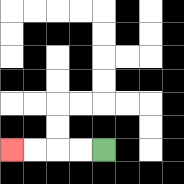{'start': '[4, 6]', 'end': '[0, 6]', 'path_directions': 'L,L,L,L', 'path_coordinates': '[[4, 6], [3, 6], [2, 6], [1, 6], [0, 6]]'}